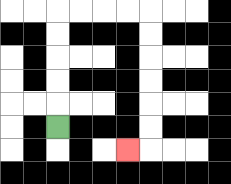{'start': '[2, 5]', 'end': '[5, 6]', 'path_directions': 'U,U,U,U,U,R,R,R,R,D,D,D,D,D,D,L', 'path_coordinates': '[[2, 5], [2, 4], [2, 3], [2, 2], [2, 1], [2, 0], [3, 0], [4, 0], [5, 0], [6, 0], [6, 1], [6, 2], [6, 3], [6, 4], [6, 5], [6, 6], [5, 6]]'}